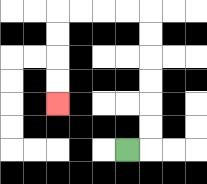{'start': '[5, 6]', 'end': '[2, 4]', 'path_directions': 'R,U,U,U,U,U,U,L,L,L,L,D,D,D,D', 'path_coordinates': '[[5, 6], [6, 6], [6, 5], [6, 4], [6, 3], [6, 2], [6, 1], [6, 0], [5, 0], [4, 0], [3, 0], [2, 0], [2, 1], [2, 2], [2, 3], [2, 4]]'}